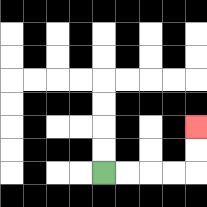{'start': '[4, 7]', 'end': '[8, 5]', 'path_directions': 'R,R,R,R,U,U', 'path_coordinates': '[[4, 7], [5, 7], [6, 7], [7, 7], [8, 7], [8, 6], [8, 5]]'}